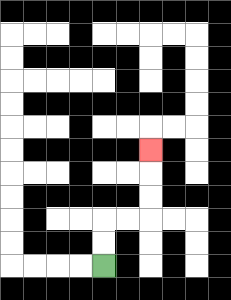{'start': '[4, 11]', 'end': '[6, 6]', 'path_directions': 'U,U,R,R,U,U,U', 'path_coordinates': '[[4, 11], [4, 10], [4, 9], [5, 9], [6, 9], [6, 8], [6, 7], [6, 6]]'}